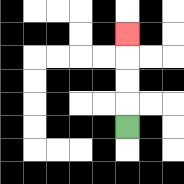{'start': '[5, 5]', 'end': '[5, 1]', 'path_directions': 'U,U,U,U', 'path_coordinates': '[[5, 5], [5, 4], [5, 3], [5, 2], [5, 1]]'}